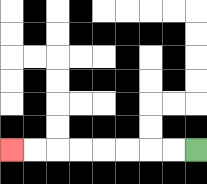{'start': '[8, 6]', 'end': '[0, 6]', 'path_directions': 'L,L,L,L,L,L,L,L', 'path_coordinates': '[[8, 6], [7, 6], [6, 6], [5, 6], [4, 6], [3, 6], [2, 6], [1, 6], [0, 6]]'}